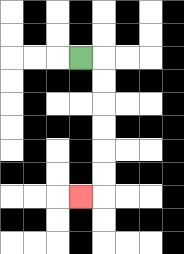{'start': '[3, 2]', 'end': '[3, 8]', 'path_directions': 'R,D,D,D,D,D,D,L', 'path_coordinates': '[[3, 2], [4, 2], [4, 3], [4, 4], [4, 5], [4, 6], [4, 7], [4, 8], [3, 8]]'}